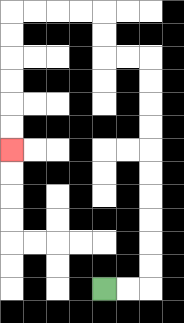{'start': '[4, 12]', 'end': '[0, 6]', 'path_directions': 'R,R,U,U,U,U,U,U,U,U,U,U,L,L,U,U,L,L,L,L,D,D,D,D,D,D', 'path_coordinates': '[[4, 12], [5, 12], [6, 12], [6, 11], [6, 10], [6, 9], [6, 8], [6, 7], [6, 6], [6, 5], [6, 4], [6, 3], [6, 2], [5, 2], [4, 2], [4, 1], [4, 0], [3, 0], [2, 0], [1, 0], [0, 0], [0, 1], [0, 2], [0, 3], [0, 4], [0, 5], [0, 6]]'}